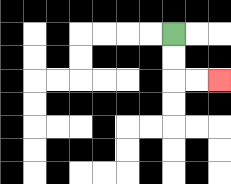{'start': '[7, 1]', 'end': '[9, 3]', 'path_directions': 'D,D,R,R', 'path_coordinates': '[[7, 1], [7, 2], [7, 3], [8, 3], [9, 3]]'}